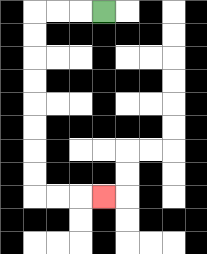{'start': '[4, 0]', 'end': '[4, 8]', 'path_directions': 'L,L,L,D,D,D,D,D,D,D,D,R,R,R', 'path_coordinates': '[[4, 0], [3, 0], [2, 0], [1, 0], [1, 1], [1, 2], [1, 3], [1, 4], [1, 5], [1, 6], [1, 7], [1, 8], [2, 8], [3, 8], [4, 8]]'}